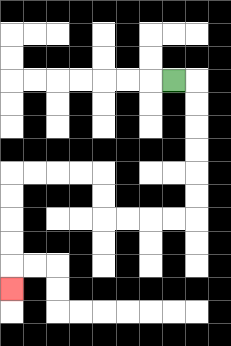{'start': '[7, 3]', 'end': '[0, 12]', 'path_directions': 'R,D,D,D,D,D,D,L,L,L,L,U,U,L,L,L,L,D,D,D,D,D', 'path_coordinates': '[[7, 3], [8, 3], [8, 4], [8, 5], [8, 6], [8, 7], [8, 8], [8, 9], [7, 9], [6, 9], [5, 9], [4, 9], [4, 8], [4, 7], [3, 7], [2, 7], [1, 7], [0, 7], [0, 8], [0, 9], [0, 10], [0, 11], [0, 12]]'}